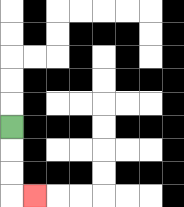{'start': '[0, 5]', 'end': '[1, 8]', 'path_directions': 'D,D,D,R', 'path_coordinates': '[[0, 5], [0, 6], [0, 7], [0, 8], [1, 8]]'}